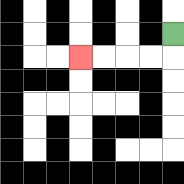{'start': '[7, 1]', 'end': '[3, 2]', 'path_directions': 'D,L,L,L,L', 'path_coordinates': '[[7, 1], [7, 2], [6, 2], [5, 2], [4, 2], [3, 2]]'}